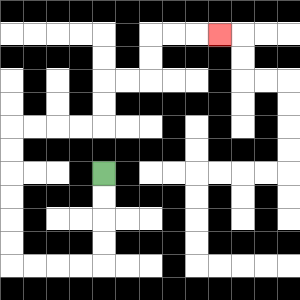{'start': '[4, 7]', 'end': '[9, 1]', 'path_directions': 'D,D,D,D,L,L,L,L,U,U,U,U,U,U,R,R,R,R,U,U,R,R,U,U,R,R,R', 'path_coordinates': '[[4, 7], [4, 8], [4, 9], [4, 10], [4, 11], [3, 11], [2, 11], [1, 11], [0, 11], [0, 10], [0, 9], [0, 8], [0, 7], [0, 6], [0, 5], [1, 5], [2, 5], [3, 5], [4, 5], [4, 4], [4, 3], [5, 3], [6, 3], [6, 2], [6, 1], [7, 1], [8, 1], [9, 1]]'}